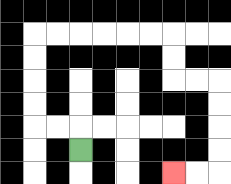{'start': '[3, 6]', 'end': '[7, 7]', 'path_directions': 'U,L,L,U,U,U,U,R,R,R,R,R,R,D,D,R,R,D,D,D,D,L,L', 'path_coordinates': '[[3, 6], [3, 5], [2, 5], [1, 5], [1, 4], [1, 3], [1, 2], [1, 1], [2, 1], [3, 1], [4, 1], [5, 1], [6, 1], [7, 1], [7, 2], [7, 3], [8, 3], [9, 3], [9, 4], [9, 5], [9, 6], [9, 7], [8, 7], [7, 7]]'}